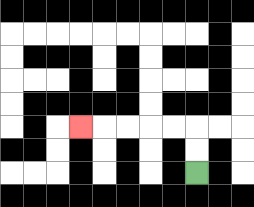{'start': '[8, 7]', 'end': '[3, 5]', 'path_directions': 'U,U,L,L,L,L,L', 'path_coordinates': '[[8, 7], [8, 6], [8, 5], [7, 5], [6, 5], [5, 5], [4, 5], [3, 5]]'}